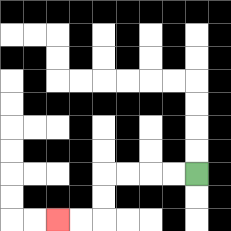{'start': '[8, 7]', 'end': '[2, 9]', 'path_directions': 'L,L,L,L,D,D,L,L', 'path_coordinates': '[[8, 7], [7, 7], [6, 7], [5, 7], [4, 7], [4, 8], [4, 9], [3, 9], [2, 9]]'}